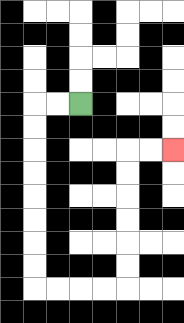{'start': '[3, 4]', 'end': '[7, 6]', 'path_directions': 'L,L,D,D,D,D,D,D,D,D,R,R,R,R,U,U,U,U,U,U,R,R', 'path_coordinates': '[[3, 4], [2, 4], [1, 4], [1, 5], [1, 6], [1, 7], [1, 8], [1, 9], [1, 10], [1, 11], [1, 12], [2, 12], [3, 12], [4, 12], [5, 12], [5, 11], [5, 10], [5, 9], [5, 8], [5, 7], [5, 6], [6, 6], [7, 6]]'}